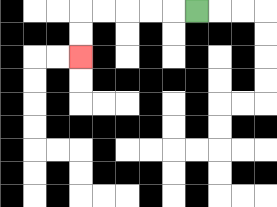{'start': '[8, 0]', 'end': '[3, 2]', 'path_directions': 'L,L,L,L,L,D,D', 'path_coordinates': '[[8, 0], [7, 0], [6, 0], [5, 0], [4, 0], [3, 0], [3, 1], [3, 2]]'}